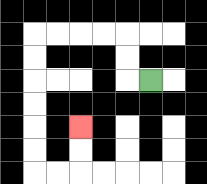{'start': '[6, 3]', 'end': '[3, 5]', 'path_directions': 'L,U,U,L,L,L,L,D,D,D,D,D,D,R,R,U,U', 'path_coordinates': '[[6, 3], [5, 3], [5, 2], [5, 1], [4, 1], [3, 1], [2, 1], [1, 1], [1, 2], [1, 3], [1, 4], [1, 5], [1, 6], [1, 7], [2, 7], [3, 7], [3, 6], [3, 5]]'}